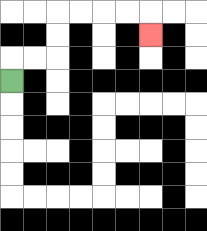{'start': '[0, 3]', 'end': '[6, 1]', 'path_directions': 'U,R,R,U,U,R,R,R,R,D', 'path_coordinates': '[[0, 3], [0, 2], [1, 2], [2, 2], [2, 1], [2, 0], [3, 0], [4, 0], [5, 0], [6, 0], [6, 1]]'}